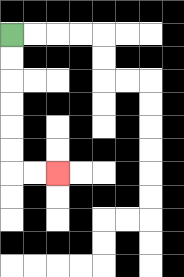{'start': '[0, 1]', 'end': '[2, 7]', 'path_directions': 'D,D,D,D,D,D,R,R', 'path_coordinates': '[[0, 1], [0, 2], [0, 3], [0, 4], [0, 5], [0, 6], [0, 7], [1, 7], [2, 7]]'}